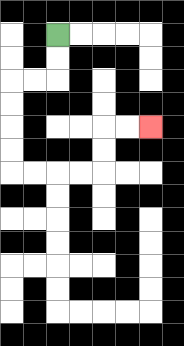{'start': '[2, 1]', 'end': '[6, 5]', 'path_directions': 'D,D,L,L,D,D,D,D,R,R,R,R,U,U,R,R', 'path_coordinates': '[[2, 1], [2, 2], [2, 3], [1, 3], [0, 3], [0, 4], [0, 5], [0, 6], [0, 7], [1, 7], [2, 7], [3, 7], [4, 7], [4, 6], [4, 5], [5, 5], [6, 5]]'}